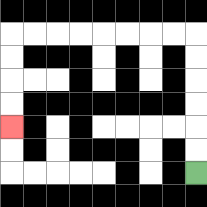{'start': '[8, 7]', 'end': '[0, 5]', 'path_directions': 'U,U,U,U,U,U,L,L,L,L,L,L,L,L,D,D,D,D', 'path_coordinates': '[[8, 7], [8, 6], [8, 5], [8, 4], [8, 3], [8, 2], [8, 1], [7, 1], [6, 1], [5, 1], [4, 1], [3, 1], [2, 1], [1, 1], [0, 1], [0, 2], [0, 3], [0, 4], [0, 5]]'}